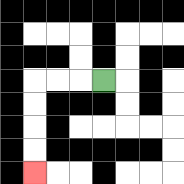{'start': '[4, 3]', 'end': '[1, 7]', 'path_directions': 'L,L,L,D,D,D,D', 'path_coordinates': '[[4, 3], [3, 3], [2, 3], [1, 3], [1, 4], [1, 5], [1, 6], [1, 7]]'}